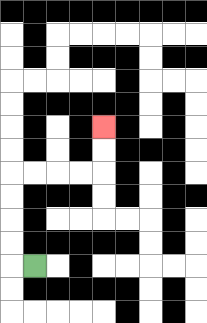{'start': '[1, 11]', 'end': '[4, 5]', 'path_directions': 'L,U,U,U,U,R,R,R,R,U,U', 'path_coordinates': '[[1, 11], [0, 11], [0, 10], [0, 9], [0, 8], [0, 7], [1, 7], [2, 7], [3, 7], [4, 7], [4, 6], [4, 5]]'}